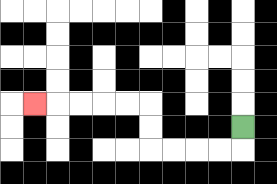{'start': '[10, 5]', 'end': '[1, 4]', 'path_directions': 'D,L,L,L,L,U,U,L,L,L,L,L', 'path_coordinates': '[[10, 5], [10, 6], [9, 6], [8, 6], [7, 6], [6, 6], [6, 5], [6, 4], [5, 4], [4, 4], [3, 4], [2, 4], [1, 4]]'}